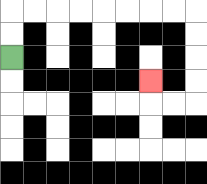{'start': '[0, 2]', 'end': '[6, 3]', 'path_directions': 'U,U,R,R,R,R,R,R,R,R,D,D,D,D,L,L,U', 'path_coordinates': '[[0, 2], [0, 1], [0, 0], [1, 0], [2, 0], [3, 0], [4, 0], [5, 0], [6, 0], [7, 0], [8, 0], [8, 1], [8, 2], [8, 3], [8, 4], [7, 4], [6, 4], [6, 3]]'}